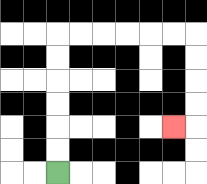{'start': '[2, 7]', 'end': '[7, 5]', 'path_directions': 'U,U,U,U,U,U,R,R,R,R,R,R,D,D,D,D,L', 'path_coordinates': '[[2, 7], [2, 6], [2, 5], [2, 4], [2, 3], [2, 2], [2, 1], [3, 1], [4, 1], [5, 1], [6, 1], [7, 1], [8, 1], [8, 2], [8, 3], [8, 4], [8, 5], [7, 5]]'}